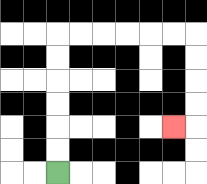{'start': '[2, 7]', 'end': '[7, 5]', 'path_directions': 'U,U,U,U,U,U,R,R,R,R,R,R,D,D,D,D,L', 'path_coordinates': '[[2, 7], [2, 6], [2, 5], [2, 4], [2, 3], [2, 2], [2, 1], [3, 1], [4, 1], [5, 1], [6, 1], [7, 1], [8, 1], [8, 2], [8, 3], [8, 4], [8, 5], [7, 5]]'}